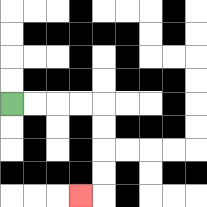{'start': '[0, 4]', 'end': '[3, 8]', 'path_directions': 'R,R,R,R,D,D,D,D,L', 'path_coordinates': '[[0, 4], [1, 4], [2, 4], [3, 4], [4, 4], [4, 5], [4, 6], [4, 7], [4, 8], [3, 8]]'}